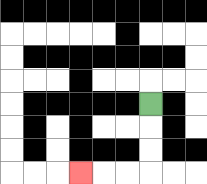{'start': '[6, 4]', 'end': '[3, 7]', 'path_directions': 'D,D,D,L,L,L', 'path_coordinates': '[[6, 4], [6, 5], [6, 6], [6, 7], [5, 7], [4, 7], [3, 7]]'}